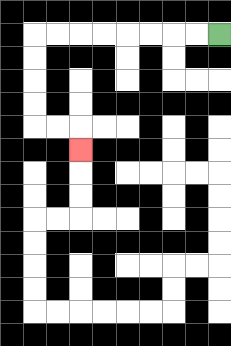{'start': '[9, 1]', 'end': '[3, 6]', 'path_directions': 'L,L,L,L,L,L,L,L,D,D,D,D,R,R,D', 'path_coordinates': '[[9, 1], [8, 1], [7, 1], [6, 1], [5, 1], [4, 1], [3, 1], [2, 1], [1, 1], [1, 2], [1, 3], [1, 4], [1, 5], [2, 5], [3, 5], [3, 6]]'}